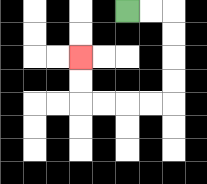{'start': '[5, 0]', 'end': '[3, 2]', 'path_directions': 'R,R,D,D,D,D,L,L,L,L,U,U', 'path_coordinates': '[[5, 0], [6, 0], [7, 0], [7, 1], [7, 2], [7, 3], [7, 4], [6, 4], [5, 4], [4, 4], [3, 4], [3, 3], [3, 2]]'}